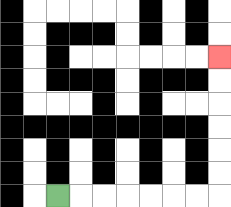{'start': '[2, 8]', 'end': '[9, 2]', 'path_directions': 'R,R,R,R,R,R,R,U,U,U,U,U,U', 'path_coordinates': '[[2, 8], [3, 8], [4, 8], [5, 8], [6, 8], [7, 8], [8, 8], [9, 8], [9, 7], [9, 6], [9, 5], [9, 4], [9, 3], [9, 2]]'}